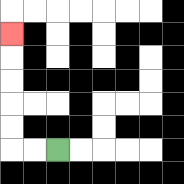{'start': '[2, 6]', 'end': '[0, 1]', 'path_directions': 'L,L,U,U,U,U,U', 'path_coordinates': '[[2, 6], [1, 6], [0, 6], [0, 5], [0, 4], [0, 3], [0, 2], [0, 1]]'}